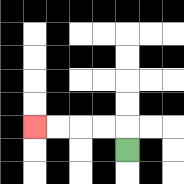{'start': '[5, 6]', 'end': '[1, 5]', 'path_directions': 'U,L,L,L,L', 'path_coordinates': '[[5, 6], [5, 5], [4, 5], [3, 5], [2, 5], [1, 5]]'}